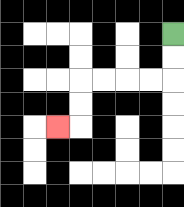{'start': '[7, 1]', 'end': '[2, 5]', 'path_directions': 'D,D,L,L,L,L,D,D,L', 'path_coordinates': '[[7, 1], [7, 2], [7, 3], [6, 3], [5, 3], [4, 3], [3, 3], [3, 4], [3, 5], [2, 5]]'}